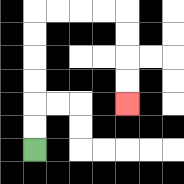{'start': '[1, 6]', 'end': '[5, 4]', 'path_directions': 'U,U,U,U,U,U,R,R,R,R,D,D,D,D', 'path_coordinates': '[[1, 6], [1, 5], [1, 4], [1, 3], [1, 2], [1, 1], [1, 0], [2, 0], [3, 0], [4, 0], [5, 0], [5, 1], [5, 2], [5, 3], [5, 4]]'}